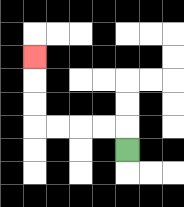{'start': '[5, 6]', 'end': '[1, 2]', 'path_directions': 'U,L,L,L,L,U,U,U', 'path_coordinates': '[[5, 6], [5, 5], [4, 5], [3, 5], [2, 5], [1, 5], [1, 4], [1, 3], [1, 2]]'}